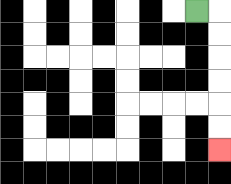{'start': '[8, 0]', 'end': '[9, 6]', 'path_directions': 'R,D,D,D,D,D,D', 'path_coordinates': '[[8, 0], [9, 0], [9, 1], [9, 2], [9, 3], [9, 4], [9, 5], [9, 6]]'}